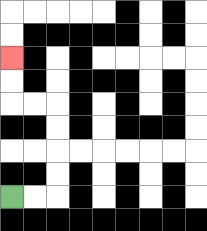{'start': '[0, 8]', 'end': '[0, 2]', 'path_directions': 'R,R,U,U,U,U,L,L,U,U', 'path_coordinates': '[[0, 8], [1, 8], [2, 8], [2, 7], [2, 6], [2, 5], [2, 4], [1, 4], [0, 4], [0, 3], [0, 2]]'}